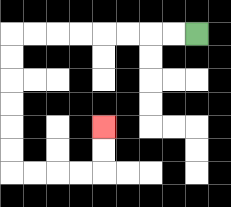{'start': '[8, 1]', 'end': '[4, 5]', 'path_directions': 'L,L,L,L,L,L,L,L,D,D,D,D,D,D,R,R,R,R,U,U', 'path_coordinates': '[[8, 1], [7, 1], [6, 1], [5, 1], [4, 1], [3, 1], [2, 1], [1, 1], [0, 1], [0, 2], [0, 3], [0, 4], [0, 5], [0, 6], [0, 7], [1, 7], [2, 7], [3, 7], [4, 7], [4, 6], [4, 5]]'}